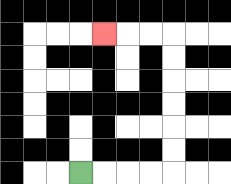{'start': '[3, 7]', 'end': '[4, 1]', 'path_directions': 'R,R,R,R,U,U,U,U,U,U,L,L,L', 'path_coordinates': '[[3, 7], [4, 7], [5, 7], [6, 7], [7, 7], [7, 6], [7, 5], [7, 4], [7, 3], [7, 2], [7, 1], [6, 1], [5, 1], [4, 1]]'}